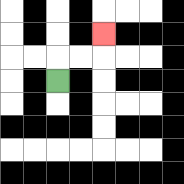{'start': '[2, 3]', 'end': '[4, 1]', 'path_directions': 'U,R,R,U', 'path_coordinates': '[[2, 3], [2, 2], [3, 2], [4, 2], [4, 1]]'}